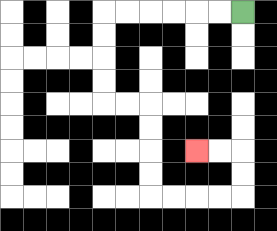{'start': '[10, 0]', 'end': '[8, 6]', 'path_directions': 'L,L,L,L,L,L,D,D,D,D,R,R,D,D,D,D,R,R,R,R,U,U,L,L', 'path_coordinates': '[[10, 0], [9, 0], [8, 0], [7, 0], [6, 0], [5, 0], [4, 0], [4, 1], [4, 2], [4, 3], [4, 4], [5, 4], [6, 4], [6, 5], [6, 6], [6, 7], [6, 8], [7, 8], [8, 8], [9, 8], [10, 8], [10, 7], [10, 6], [9, 6], [8, 6]]'}